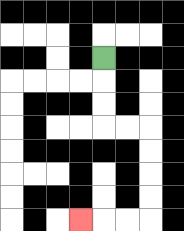{'start': '[4, 2]', 'end': '[3, 9]', 'path_directions': 'D,D,D,R,R,D,D,D,D,L,L,L', 'path_coordinates': '[[4, 2], [4, 3], [4, 4], [4, 5], [5, 5], [6, 5], [6, 6], [6, 7], [6, 8], [6, 9], [5, 9], [4, 9], [3, 9]]'}